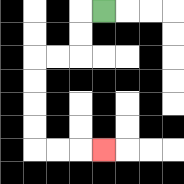{'start': '[4, 0]', 'end': '[4, 6]', 'path_directions': 'L,D,D,L,L,D,D,D,D,R,R,R', 'path_coordinates': '[[4, 0], [3, 0], [3, 1], [3, 2], [2, 2], [1, 2], [1, 3], [1, 4], [1, 5], [1, 6], [2, 6], [3, 6], [4, 6]]'}